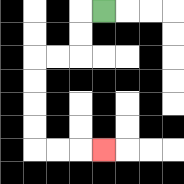{'start': '[4, 0]', 'end': '[4, 6]', 'path_directions': 'L,D,D,L,L,D,D,D,D,R,R,R', 'path_coordinates': '[[4, 0], [3, 0], [3, 1], [3, 2], [2, 2], [1, 2], [1, 3], [1, 4], [1, 5], [1, 6], [2, 6], [3, 6], [4, 6]]'}